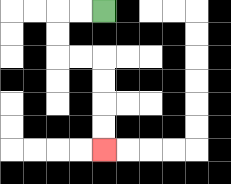{'start': '[4, 0]', 'end': '[4, 6]', 'path_directions': 'L,L,D,D,R,R,D,D,D,D', 'path_coordinates': '[[4, 0], [3, 0], [2, 0], [2, 1], [2, 2], [3, 2], [4, 2], [4, 3], [4, 4], [4, 5], [4, 6]]'}